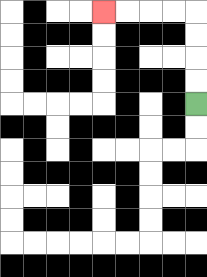{'start': '[8, 4]', 'end': '[4, 0]', 'path_directions': 'U,U,U,U,L,L,L,L', 'path_coordinates': '[[8, 4], [8, 3], [8, 2], [8, 1], [8, 0], [7, 0], [6, 0], [5, 0], [4, 0]]'}